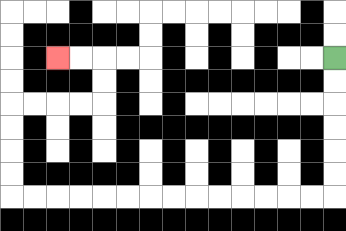{'start': '[14, 2]', 'end': '[2, 2]', 'path_directions': 'D,D,D,D,D,D,L,L,L,L,L,L,L,L,L,L,L,L,L,L,U,U,U,U,R,R,R,R,U,U,L,L', 'path_coordinates': '[[14, 2], [14, 3], [14, 4], [14, 5], [14, 6], [14, 7], [14, 8], [13, 8], [12, 8], [11, 8], [10, 8], [9, 8], [8, 8], [7, 8], [6, 8], [5, 8], [4, 8], [3, 8], [2, 8], [1, 8], [0, 8], [0, 7], [0, 6], [0, 5], [0, 4], [1, 4], [2, 4], [3, 4], [4, 4], [4, 3], [4, 2], [3, 2], [2, 2]]'}